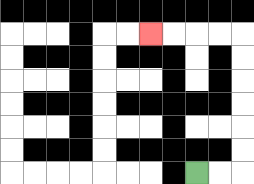{'start': '[8, 7]', 'end': '[6, 1]', 'path_directions': 'R,R,U,U,U,U,U,U,L,L,L,L', 'path_coordinates': '[[8, 7], [9, 7], [10, 7], [10, 6], [10, 5], [10, 4], [10, 3], [10, 2], [10, 1], [9, 1], [8, 1], [7, 1], [6, 1]]'}